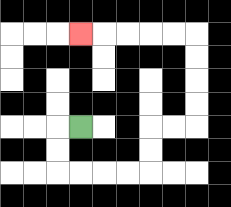{'start': '[3, 5]', 'end': '[3, 1]', 'path_directions': 'L,D,D,R,R,R,R,U,U,R,R,U,U,U,U,L,L,L,L,L', 'path_coordinates': '[[3, 5], [2, 5], [2, 6], [2, 7], [3, 7], [4, 7], [5, 7], [6, 7], [6, 6], [6, 5], [7, 5], [8, 5], [8, 4], [8, 3], [8, 2], [8, 1], [7, 1], [6, 1], [5, 1], [4, 1], [3, 1]]'}